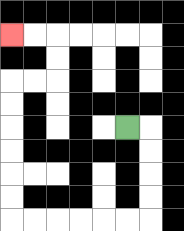{'start': '[5, 5]', 'end': '[0, 1]', 'path_directions': 'R,D,D,D,D,L,L,L,L,L,L,U,U,U,U,U,U,R,R,U,U,L,L', 'path_coordinates': '[[5, 5], [6, 5], [6, 6], [6, 7], [6, 8], [6, 9], [5, 9], [4, 9], [3, 9], [2, 9], [1, 9], [0, 9], [0, 8], [0, 7], [0, 6], [0, 5], [0, 4], [0, 3], [1, 3], [2, 3], [2, 2], [2, 1], [1, 1], [0, 1]]'}